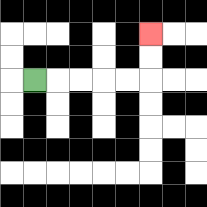{'start': '[1, 3]', 'end': '[6, 1]', 'path_directions': 'R,R,R,R,R,U,U', 'path_coordinates': '[[1, 3], [2, 3], [3, 3], [4, 3], [5, 3], [6, 3], [6, 2], [6, 1]]'}